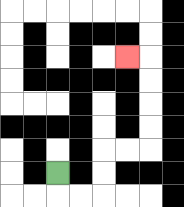{'start': '[2, 7]', 'end': '[5, 2]', 'path_directions': 'D,R,R,U,U,R,R,U,U,U,U,L', 'path_coordinates': '[[2, 7], [2, 8], [3, 8], [4, 8], [4, 7], [4, 6], [5, 6], [6, 6], [6, 5], [6, 4], [6, 3], [6, 2], [5, 2]]'}